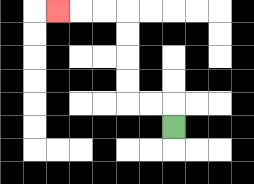{'start': '[7, 5]', 'end': '[2, 0]', 'path_directions': 'U,L,L,U,U,U,U,L,L,L', 'path_coordinates': '[[7, 5], [7, 4], [6, 4], [5, 4], [5, 3], [5, 2], [5, 1], [5, 0], [4, 0], [3, 0], [2, 0]]'}